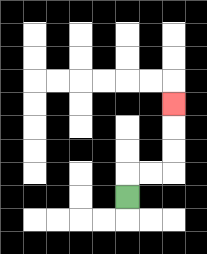{'start': '[5, 8]', 'end': '[7, 4]', 'path_directions': 'U,R,R,U,U,U', 'path_coordinates': '[[5, 8], [5, 7], [6, 7], [7, 7], [7, 6], [7, 5], [7, 4]]'}